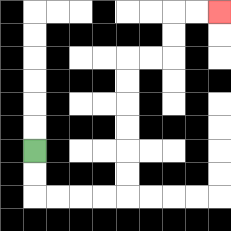{'start': '[1, 6]', 'end': '[9, 0]', 'path_directions': 'D,D,R,R,R,R,U,U,U,U,U,U,R,R,U,U,R,R', 'path_coordinates': '[[1, 6], [1, 7], [1, 8], [2, 8], [3, 8], [4, 8], [5, 8], [5, 7], [5, 6], [5, 5], [5, 4], [5, 3], [5, 2], [6, 2], [7, 2], [7, 1], [7, 0], [8, 0], [9, 0]]'}